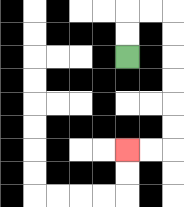{'start': '[5, 2]', 'end': '[5, 6]', 'path_directions': 'U,U,R,R,D,D,D,D,D,D,L,L', 'path_coordinates': '[[5, 2], [5, 1], [5, 0], [6, 0], [7, 0], [7, 1], [7, 2], [7, 3], [7, 4], [7, 5], [7, 6], [6, 6], [5, 6]]'}